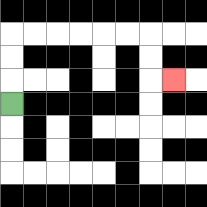{'start': '[0, 4]', 'end': '[7, 3]', 'path_directions': 'U,U,U,R,R,R,R,R,R,D,D,R', 'path_coordinates': '[[0, 4], [0, 3], [0, 2], [0, 1], [1, 1], [2, 1], [3, 1], [4, 1], [5, 1], [6, 1], [6, 2], [6, 3], [7, 3]]'}